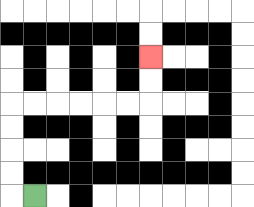{'start': '[1, 8]', 'end': '[6, 2]', 'path_directions': 'L,U,U,U,U,R,R,R,R,R,R,U,U', 'path_coordinates': '[[1, 8], [0, 8], [0, 7], [0, 6], [0, 5], [0, 4], [1, 4], [2, 4], [3, 4], [4, 4], [5, 4], [6, 4], [6, 3], [6, 2]]'}